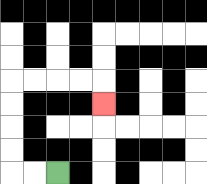{'start': '[2, 7]', 'end': '[4, 4]', 'path_directions': 'L,L,U,U,U,U,R,R,R,R,D', 'path_coordinates': '[[2, 7], [1, 7], [0, 7], [0, 6], [0, 5], [0, 4], [0, 3], [1, 3], [2, 3], [3, 3], [4, 3], [4, 4]]'}